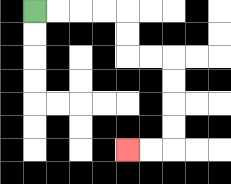{'start': '[1, 0]', 'end': '[5, 6]', 'path_directions': 'R,R,R,R,D,D,R,R,D,D,D,D,L,L', 'path_coordinates': '[[1, 0], [2, 0], [3, 0], [4, 0], [5, 0], [5, 1], [5, 2], [6, 2], [7, 2], [7, 3], [7, 4], [7, 5], [7, 6], [6, 6], [5, 6]]'}